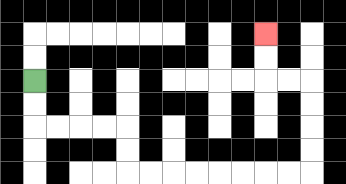{'start': '[1, 3]', 'end': '[11, 1]', 'path_directions': 'D,D,R,R,R,R,D,D,R,R,R,R,R,R,R,R,U,U,U,U,L,L,U,U', 'path_coordinates': '[[1, 3], [1, 4], [1, 5], [2, 5], [3, 5], [4, 5], [5, 5], [5, 6], [5, 7], [6, 7], [7, 7], [8, 7], [9, 7], [10, 7], [11, 7], [12, 7], [13, 7], [13, 6], [13, 5], [13, 4], [13, 3], [12, 3], [11, 3], [11, 2], [11, 1]]'}